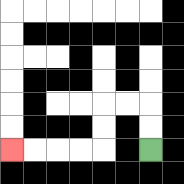{'start': '[6, 6]', 'end': '[0, 6]', 'path_directions': 'U,U,L,L,D,D,L,L,L,L', 'path_coordinates': '[[6, 6], [6, 5], [6, 4], [5, 4], [4, 4], [4, 5], [4, 6], [3, 6], [2, 6], [1, 6], [0, 6]]'}